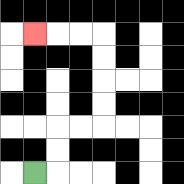{'start': '[1, 7]', 'end': '[1, 1]', 'path_directions': 'R,U,U,R,R,U,U,U,U,L,L,L', 'path_coordinates': '[[1, 7], [2, 7], [2, 6], [2, 5], [3, 5], [4, 5], [4, 4], [4, 3], [4, 2], [4, 1], [3, 1], [2, 1], [1, 1]]'}